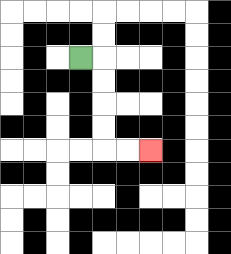{'start': '[3, 2]', 'end': '[6, 6]', 'path_directions': 'R,D,D,D,D,R,R', 'path_coordinates': '[[3, 2], [4, 2], [4, 3], [4, 4], [4, 5], [4, 6], [5, 6], [6, 6]]'}